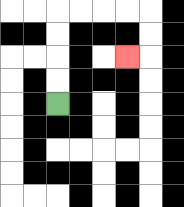{'start': '[2, 4]', 'end': '[5, 2]', 'path_directions': 'U,U,U,U,R,R,R,R,D,D,L', 'path_coordinates': '[[2, 4], [2, 3], [2, 2], [2, 1], [2, 0], [3, 0], [4, 0], [5, 0], [6, 0], [6, 1], [6, 2], [5, 2]]'}